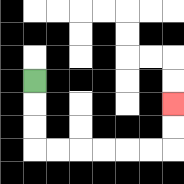{'start': '[1, 3]', 'end': '[7, 4]', 'path_directions': 'D,D,D,R,R,R,R,R,R,U,U', 'path_coordinates': '[[1, 3], [1, 4], [1, 5], [1, 6], [2, 6], [3, 6], [4, 6], [5, 6], [6, 6], [7, 6], [7, 5], [7, 4]]'}